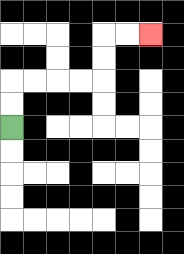{'start': '[0, 5]', 'end': '[6, 1]', 'path_directions': 'U,U,R,R,R,R,U,U,R,R', 'path_coordinates': '[[0, 5], [0, 4], [0, 3], [1, 3], [2, 3], [3, 3], [4, 3], [4, 2], [4, 1], [5, 1], [6, 1]]'}